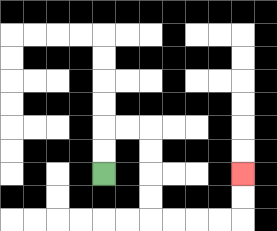{'start': '[4, 7]', 'end': '[10, 7]', 'path_directions': 'U,U,R,R,D,D,D,D,R,R,R,R,U,U', 'path_coordinates': '[[4, 7], [4, 6], [4, 5], [5, 5], [6, 5], [6, 6], [6, 7], [6, 8], [6, 9], [7, 9], [8, 9], [9, 9], [10, 9], [10, 8], [10, 7]]'}